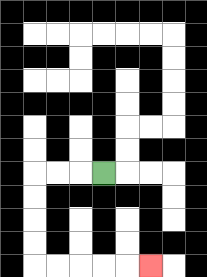{'start': '[4, 7]', 'end': '[6, 11]', 'path_directions': 'L,L,L,D,D,D,D,R,R,R,R,R', 'path_coordinates': '[[4, 7], [3, 7], [2, 7], [1, 7], [1, 8], [1, 9], [1, 10], [1, 11], [2, 11], [3, 11], [4, 11], [5, 11], [6, 11]]'}